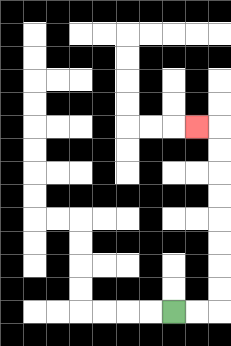{'start': '[7, 13]', 'end': '[8, 5]', 'path_directions': 'R,R,U,U,U,U,U,U,U,U,L', 'path_coordinates': '[[7, 13], [8, 13], [9, 13], [9, 12], [9, 11], [9, 10], [9, 9], [9, 8], [9, 7], [9, 6], [9, 5], [8, 5]]'}